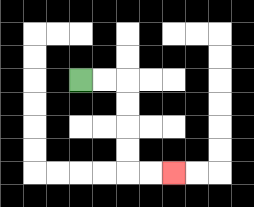{'start': '[3, 3]', 'end': '[7, 7]', 'path_directions': 'R,R,D,D,D,D,R,R', 'path_coordinates': '[[3, 3], [4, 3], [5, 3], [5, 4], [5, 5], [5, 6], [5, 7], [6, 7], [7, 7]]'}